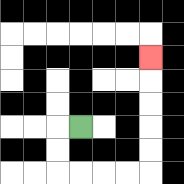{'start': '[3, 5]', 'end': '[6, 2]', 'path_directions': 'L,D,D,R,R,R,R,U,U,U,U,U', 'path_coordinates': '[[3, 5], [2, 5], [2, 6], [2, 7], [3, 7], [4, 7], [5, 7], [6, 7], [6, 6], [6, 5], [6, 4], [6, 3], [6, 2]]'}